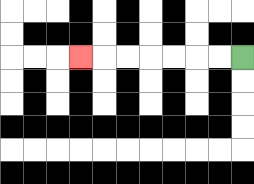{'start': '[10, 2]', 'end': '[3, 2]', 'path_directions': 'L,L,L,L,L,L,L', 'path_coordinates': '[[10, 2], [9, 2], [8, 2], [7, 2], [6, 2], [5, 2], [4, 2], [3, 2]]'}